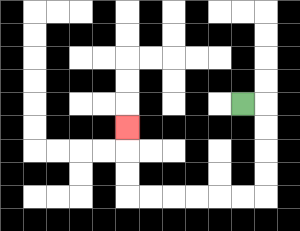{'start': '[10, 4]', 'end': '[5, 5]', 'path_directions': 'R,D,D,D,D,L,L,L,L,L,L,U,U,U', 'path_coordinates': '[[10, 4], [11, 4], [11, 5], [11, 6], [11, 7], [11, 8], [10, 8], [9, 8], [8, 8], [7, 8], [6, 8], [5, 8], [5, 7], [5, 6], [5, 5]]'}